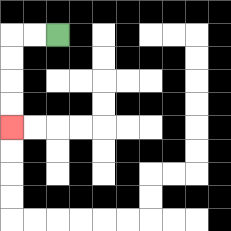{'start': '[2, 1]', 'end': '[0, 5]', 'path_directions': 'L,L,D,D,D,D', 'path_coordinates': '[[2, 1], [1, 1], [0, 1], [0, 2], [0, 3], [0, 4], [0, 5]]'}